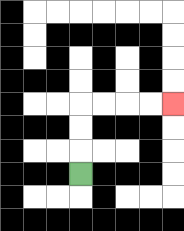{'start': '[3, 7]', 'end': '[7, 4]', 'path_directions': 'U,U,U,R,R,R,R', 'path_coordinates': '[[3, 7], [3, 6], [3, 5], [3, 4], [4, 4], [5, 4], [6, 4], [7, 4]]'}